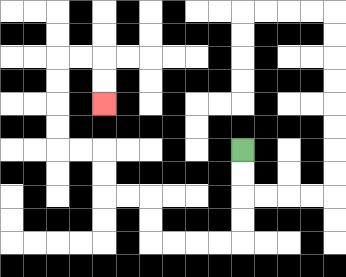{'start': '[10, 6]', 'end': '[4, 4]', 'path_directions': 'D,D,D,D,L,L,L,L,U,U,L,L,U,U,L,L,U,U,U,U,R,R,D,D', 'path_coordinates': '[[10, 6], [10, 7], [10, 8], [10, 9], [10, 10], [9, 10], [8, 10], [7, 10], [6, 10], [6, 9], [6, 8], [5, 8], [4, 8], [4, 7], [4, 6], [3, 6], [2, 6], [2, 5], [2, 4], [2, 3], [2, 2], [3, 2], [4, 2], [4, 3], [4, 4]]'}